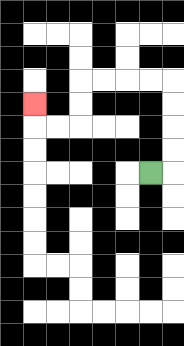{'start': '[6, 7]', 'end': '[1, 4]', 'path_directions': 'R,U,U,U,U,L,L,L,L,D,D,L,L,U', 'path_coordinates': '[[6, 7], [7, 7], [7, 6], [7, 5], [7, 4], [7, 3], [6, 3], [5, 3], [4, 3], [3, 3], [3, 4], [3, 5], [2, 5], [1, 5], [1, 4]]'}